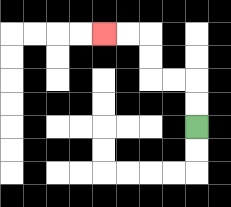{'start': '[8, 5]', 'end': '[4, 1]', 'path_directions': 'U,U,L,L,U,U,L,L', 'path_coordinates': '[[8, 5], [8, 4], [8, 3], [7, 3], [6, 3], [6, 2], [6, 1], [5, 1], [4, 1]]'}